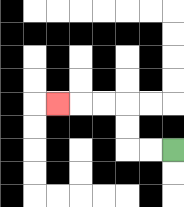{'start': '[7, 6]', 'end': '[2, 4]', 'path_directions': 'L,L,U,U,L,L,L', 'path_coordinates': '[[7, 6], [6, 6], [5, 6], [5, 5], [5, 4], [4, 4], [3, 4], [2, 4]]'}